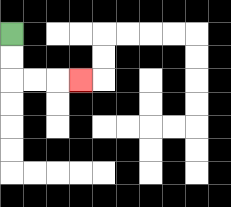{'start': '[0, 1]', 'end': '[3, 3]', 'path_directions': 'D,D,R,R,R', 'path_coordinates': '[[0, 1], [0, 2], [0, 3], [1, 3], [2, 3], [3, 3]]'}